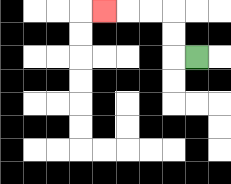{'start': '[8, 2]', 'end': '[4, 0]', 'path_directions': 'L,U,U,L,L,L', 'path_coordinates': '[[8, 2], [7, 2], [7, 1], [7, 0], [6, 0], [5, 0], [4, 0]]'}